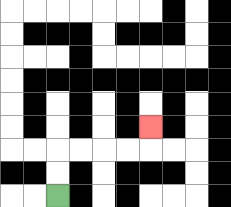{'start': '[2, 8]', 'end': '[6, 5]', 'path_directions': 'U,U,R,R,R,R,U', 'path_coordinates': '[[2, 8], [2, 7], [2, 6], [3, 6], [4, 6], [5, 6], [6, 6], [6, 5]]'}